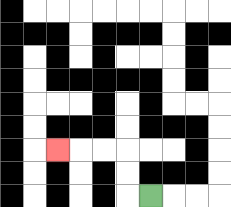{'start': '[6, 8]', 'end': '[2, 6]', 'path_directions': 'L,U,U,L,L,L', 'path_coordinates': '[[6, 8], [5, 8], [5, 7], [5, 6], [4, 6], [3, 6], [2, 6]]'}